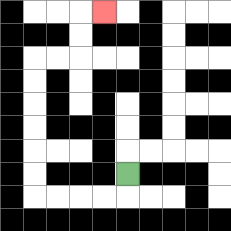{'start': '[5, 7]', 'end': '[4, 0]', 'path_directions': 'D,L,L,L,L,U,U,U,U,U,U,R,R,U,U,R', 'path_coordinates': '[[5, 7], [5, 8], [4, 8], [3, 8], [2, 8], [1, 8], [1, 7], [1, 6], [1, 5], [1, 4], [1, 3], [1, 2], [2, 2], [3, 2], [3, 1], [3, 0], [4, 0]]'}